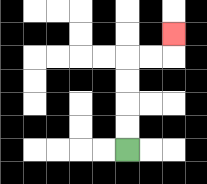{'start': '[5, 6]', 'end': '[7, 1]', 'path_directions': 'U,U,U,U,R,R,U', 'path_coordinates': '[[5, 6], [5, 5], [5, 4], [5, 3], [5, 2], [6, 2], [7, 2], [7, 1]]'}